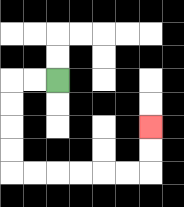{'start': '[2, 3]', 'end': '[6, 5]', 'path_directions': 'L,L,D,D,D,D,R,R,R,R,R,R,U,U', 'path_coordinates': '[[2, 3], [1, 3], [0, 3], [0, 4], [0, 5], [0, 6], [0, 7], [1, 7], [2, 7], [3, 7], [4, 7], [5, 7], [6, 7], [6, 6], [6, 5]]'}